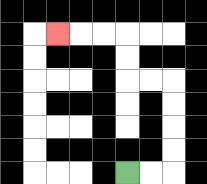{'start': '[5, 7]', 'end': '[2, 1]', 'path_directions': 'R,R,U,U,U,U,L,L,U,U,L,L,L', 'path_coordinates': '[[5, 7], [6, 7], [7, 7], [7, 6], [7, 5], [7, 4], [7, 3], [6, 3], [5, 3], [5, 2], [5, 1], [4, 1], [3, 1], [2, 1]]'}